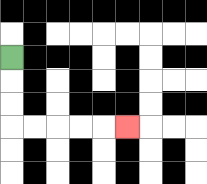{'start': '[0, 2]', 'end': '[5, 5]', 'path_directions': 'D,D,D,R,R,R,R,R', 'path_coordinates': '[[0, 2], [0, 3], [0, 4], [0, 5], [1, 5], [2, 5], [3, 5], [4, 5], [5, 5]]'}